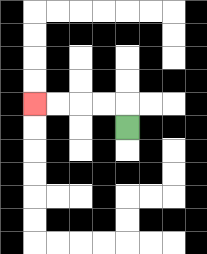{'start': '[5, 5]', 'end': '[1, 4]', 'path_directions': 'U,L,L,L,L', 'path_coordinates': '[[5, 5], [5, 4], [4, 4], [3, 4], [2, 4], [1, 4]]'}